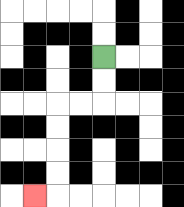{'start': '[4, 2]', 'end': '[1, 8]', 'path_directions': 'D,D,L,L,D,D,D,D,L', 'path_coordinates': '[[4, 2], [4, 3], [4, 4], [3, 4], [2, 4], [2, 5], [2, 6], [2, 7], [2, 8], [1, 8]]'}